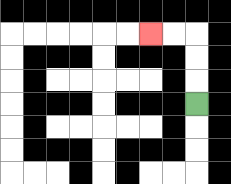{'start': '[8, 4]', 'end': '[6, 1]', 'path_directions': 'U,U,U,L,L', 'path_coordinates': '[[8, 4], [8, 3], [8, 2], [8, 1], [7, 1], [6, 1]]'}